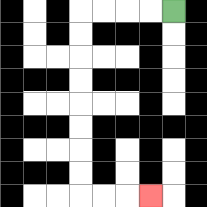{'start': '[7, 0]', 'end': '[6, 8]', 'path_directions': 'L,L,L,L,D,D,D,D,D,D,D,D,R,R,R', 'path_coordinates': '[[7, 0], [6, 0], [5, 0], [4, 0], [3, 0], [3, 1], [3, 2], [3, 3], [3, 4], [3, 5], [3, 6], [3, 7], [3, 8], [4, 8], [5, 8], [6, 8]]'}